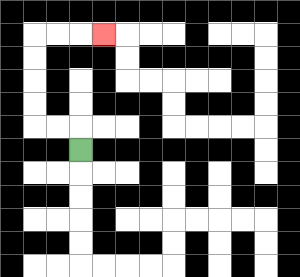{'start': '[3, 6]', 'end': '[4, 1]', 'path_directions': 'U,L,L,U,U,U,U,R,R,R', 'path_coordinates': '[[3, 6], [3, 5], [2, 5], [1, 5], [1, 4], [1, 3], [1, 2], [1, 1], [2, 1], [3, 1], [4, 1]]'}